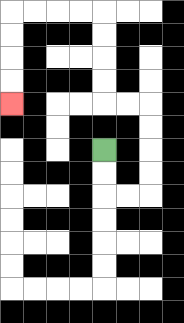{'start': '[4, 6]', 'end': '[0, 4]', 'path_directions': 'D,D,R,R,U,U,U,U,L,L,U,U,U,U,L,L,L,L,D,D,D,D', 'path_coordinates': '[[4, 6], [4, 7], [4, 8], [5, 8], [6, 8], [6, 7], [6, 6], [6, 5], [6, 4], [5, 4], [4, 4], [4, 3], [4, 2], [4, 1], [4, 0], [3, 0], [2, 0], [1, 0], [0, 0], [0, 1], [0, 2], [0, 3], [0, 4]]'}